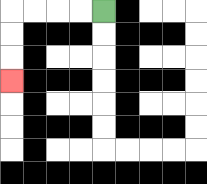{'start': '[4, 0]', 'end': '[0, 3]', 'path_directions': 'L,L,L,L,D,D,D', 'path_coordinates': '[[4, 0], [3, 0], [2, 0], [1, 0], [0, 0], [0, 1], [0, 2], [0, 3]]'}